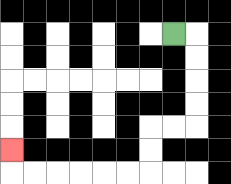{'start': '[7, 1]', 'end': '[0, 6]', 'path_directions': 'R,D,D,D,D,L,L,D,D,L,L,L,L,L,L,U', 'path_coordinates': '[[7, 1], [8, 1], [8, 2], [8, 3], [8, 4], [8, 5], [7, 5], [6, 5], [6, 6], [6, 7], [5, 7], [4, 7], [3, 7], [2, 7], [1, 7], [0, 7], [0, 6]]'}